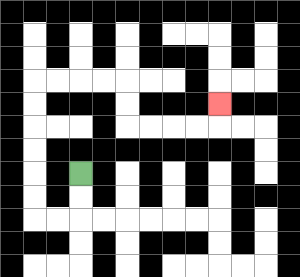{'start': '[3, 7]', 'end': '[9, 4]', 'path_directions': 'D,D,L,L,U,U,U,U,U,U,R,R,R,R,D,D,R,R,R,R,U', 'path_coordinates': '[[3, 7], [3, 8], [3, 9], [2, 9], [1, 9], [1, 8], [1, 7], [1, 6], [1, 5], [1, 4], [1, 3], [2, 3], [3, 3], [4, 3], [5, 3], [5, 4], [5, 5], [6, 5], [7, 5], [8, 5], [9, 5], [9, 4]]'}